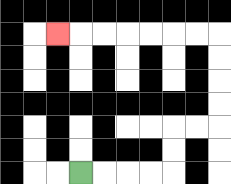{'start': '[3, 7]', 'end': '[2, 1]', 'path_directions': 'R,R,R,R,U,U,R,R,U,U,U,U,L,L,L,L,L,L,L', 'path_coordinates': '[[3, 7], [4, 7], [5, 7], [6, 7], [7, 7], [7, 6], [7, 5], [8, 5], [9, 5], [9, 4], [9, 3], [9, 2], [9, 1], [8, 1], [7, 1], [6, 1], [5, 1], [4, 1], [3, 1], [2, 1]]'}